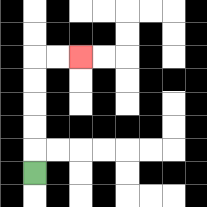{'start': '[1, 7]', 'end': '[3, 2]', 'path_directions': 'U,U,U,U,U,R,R', 'path_coordinates': '[[1, 7], [1, 6], [1, 5], [1, 4], [1, 3], [1, 2], [2, 2], [3, 2]]'}